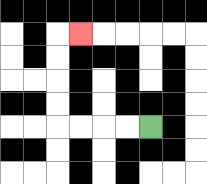{'start': '[6, 5]', 'end': '[3, 1]', 'path_directions': 'L,L,L,L,U,U,U,U,R', 'path_coordinates': '[[6, 5], [5, 5], [4, 5], [3, 5], [2, 5], [2, 4], [2, 3], [2, 2], [2, 1], [3, 1]]'}